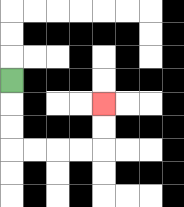{'start': '[0, 3]', 'end': '[4, 4]', 'path_directions': 'D,D,D,R,R,R,R,U,U', 'path_coordinates': '[[0, 3], [0, 4], [0, 5], [0, 6], [1, 6], [2, 6], [3, 6], [4, 6], [4, 5], [4, 4]]'}